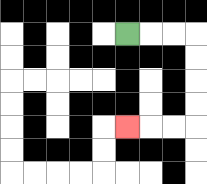{'start': '[5, 1]', 'end': '[5, 5]', 'path_directions': 'R,R,R,D,D,D,D,L,L,L', 'path_coordinates': '[[5, 1], [6, 1], [7, 1], [8, 1], [8, 2], [8, 3], [8, 4], [8, 5], [7, 5], [6, 5], [5, 5]]'}